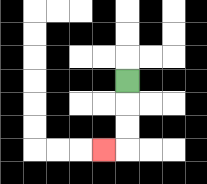{'start': '[5, 3]', 'end': '[4, 6]', 'path_directions': 'D,D,D,L', 'path_coordinates': '[[5, 3], [5, 4], [5, 5], [5, 6], [4, 6]]'}